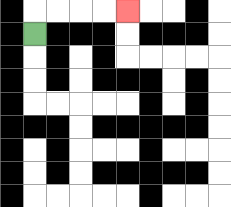{'start': '[1, 1]', 'end': '[5, 0]', 'path_directions': 'U,R,R,R,R', 'path_coordinates': '[[1, 1], [1, 0], [2, 0], [3, 0], [4, 0], [5, 0]]'}